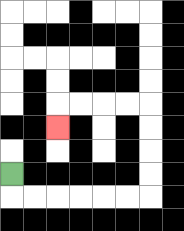{'start': '[0, 7]', 'end': '[2, 5]', 'path_directions': 'D,R,R,R,R,R,R,U,U,U,U,L,L,L,L,D', 'path_coordinates': '[[0, 7], [0, 8], [1, 8], [2, 8], [3, 8], [4, 8], [5, 8], [6, 8], [6, 7], [6, 6], [6, 5], [6, 4], [5, 4], [4, 4], [3, 4], [2, 4], [2, 5]]'}